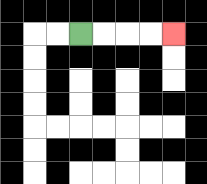{'start': '[3, 1]', 'end': '[7, 1]', 'path_directions': 'R,R,R,R', 'path_coordinates': '[[3, 1], [4, 1], [5, 1], [6, 1], [7, 1]]'}